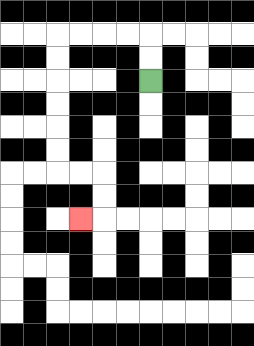{'start': '[6, 3]', 'end': '[3, 9]', 'path_directions': 'U,U,L,L,L,L,D,D,D,D,D,D,R,R,D,D,L', 'path_coordinates': '[[6, 3], [6, 2], [6, 1], [5, 1], [4, 1], [3, 1], [2, 1], [2, 2], [2, 3], [2, 4], [2, 5], [2, 6], [2, 7], [3, 7], [4, 7], [4, 8], [4, 9], [3, 9]]'}